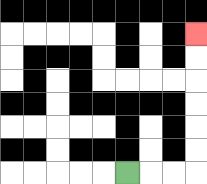{'start': '[5, 7]', 'end': '[8, 1]', 'path_directions': 'R,R,R,U,U,U,U,U,U', 'path_coordinates': '[[5, 7], [6, 7], [7, 7], [8, 7], [8, 6], [8, 5], [8, 4], [8, 3], [8, 2], [8, 1]]'}